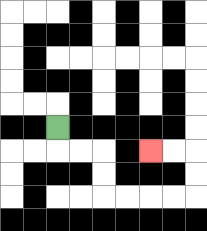{'start': '[2, 5]', 'end': '[6, 6]', 'path_directions': 'D,R,R,D,D,R,R,R,R,U,U,L,L', 'path_coordinates': '[[2, 5], [2, 6], [3, 6], [4, 6], [4, 7], [4, 8], [5, 8], [6, 8], [7, 8], [8, 8], [8, 7], [8, 6], [7, 6], [6, 6]]'}